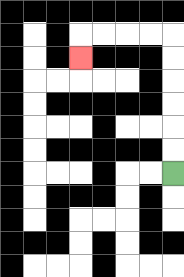{'start': '[7, 7]', 'end': '[3, 2]', 'path_directions': 'U,U,U,U,U,U,L,L,L,L,D', 'path_coordinates': '[[7, 7], [7, 6], [7, 5], [7, 4], [7, 3], [7, 2], [7, 1], [6, 1], [5, 1], [4, 1], [3, 1], [3, 2]]'}